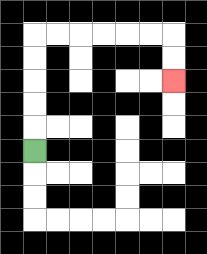{'start': '[1, 6]', 'end': '[7, 3]', 'path_directions': 'U,U,U,U,U,R,R,R,R,R,R,D,D', 'path_coordinates': '[[1, 6], [1, 5], [1, 4], [1, 3], [1, 2], [1, 1], [2, 1], [3, 1], [4, 1], [5, 1], [6, 1], [7, 1], [7, 2], [7, 3]]'}